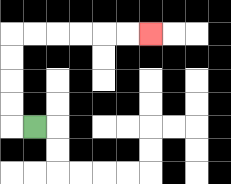{'start': '[1, 5]', 'end': '[6, 1]', 'path_directions': 'L,U,U,U,U,R,R,R,R,R,R', 'path_coordinates': '[[1, 5], [0, 5], [0, 4], [0, 3], [0, 2], [0, 1], [1, 1], [2, 1], [3, 1], [4, 1], [5, 1], [6, 1]]'}